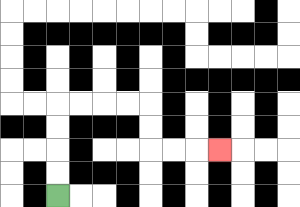{'start': '[2, 8]', 'end': '[9, 6]', 'path_directions': 'U,U,U,U,R,R,R,R,D,D,R,R,R', 'path_coordinates': '[[2, 8], [2, 7], [2, 6], [2, 5], [2, 4], [3, 4], [4, 4], [5, 4], [6, 4], [6, 5], [6, 6], [7, 6], [8, 6], [9, 6]]'}